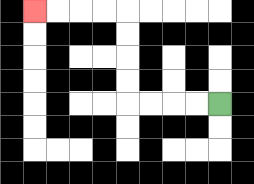{'start': '[9, 4]', 'end': '[1, 0]', 'path_directions': 'L,L,L,L,U,U,U,U,L,L,L,L', 'path_coordinates': '[[9, 4], [8, 4], [7, 4], [6, 4], [5, 4], [5, 3], [5, 2], [5, 1], [5, 0], [4, 0], [3, 0], [2, 0], [1, 0]]'}